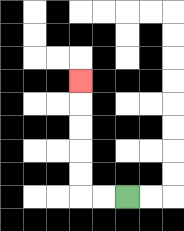{'start': '[5, 8]', 'end': '[3, 3]', 'path_directions': 'L,L,U,U,U,U,U', 'path_coordinates': '[[5, 8], [4, 8], [3, 8], [3, 7], [3, 6], [3, 5], [3, 4], [3, 3]]'}